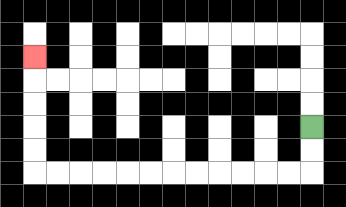{'start': '[13, 5]', 'end': '[1, 2]', 'path_directions': 'D,D,L,L,L,L,L,L,L,L,L,L,L,L,U,U,U,U,U', 'path_coordinates': '[[13, 5], [13, 6], [13, 7], [12, 7], [11, 7], [10, 7], [9, 7], [8, 7], [7, 7], [6, 7], [5, 7], [4, 7], [3, 7], [2, 7], [1, 7], [1, 6], [1, 5], [1, 4], [1, 3], [1, 2]]'}